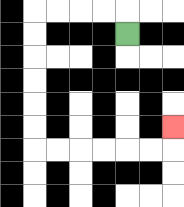{'start': '[5, 1]', 'end': '[7, 5]', 'path_directions': 'U,L,L,L,L,D,D,D,D,D,D,R,R,R,R,R,R,U', 'path_coordinates': '[[5, 1], [5, 0], [4, 0], [3, 0], [2, 0], [1, 0], [1, 1], [1, 2], [1, 3], [1, 4], [1, 5], [1, 6], [2, 6], [3, 6], [4, 6], [5, 6], [6, 6], [7, 6], [7, 5]]'}